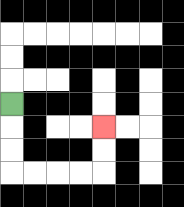{'start': '[0, 4]', 'end': '[4, 5]', 'path_directions': 'D,D,D,R,R,R,R,U,U', 'path_coordinates': '[[0, 4], [0, 5], [0, 6], [0, 7], [1, 7], [2, 7], [3, 7], [4, 7], [4, 6], [4, 5]]'}